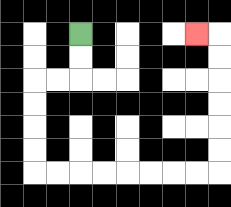{'start': '[3, 1]', 'end': '[8, 1]', 'path_directions': 'D,D,L,L,D,D,D,D,R,R,R,R,R,R,R,R,U,U,U,U,U,U,L', 'path_coordinates': '[[3, 1], [3, 2], [3, 3], [2, 3], [1, 3], [1, 4], [1, 5], [1, 6], [1, 7], [2, 7], [3, 7], [4, 7], [5, 7], [6, 7], [7, 7], [8, 7], [9, 7], [9, 6], [9, 5], [9, 4], [9, 3], [9, 2], [9, 1], [8, 1]]'}